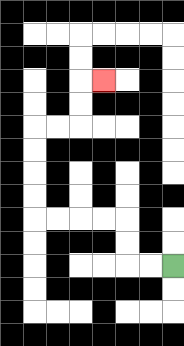{'start': '[7, 11]', 'end': '[4, 3]', 'path_directions': 'L,L,U,U,L,L,L,L,U,U,U,U,R,R,U,U,R', 'path_coordinates': '[[7, 11], [6, 11], [5, 11], [5, 10], [5, 9], [4, 9], [3, 9], [2, 9], [1, 9], [1, 8], [1, 7], [1, 6], [1, 5], [2, 5], [3, 5], [3, 4], [3, 3], [4, 3]]'}